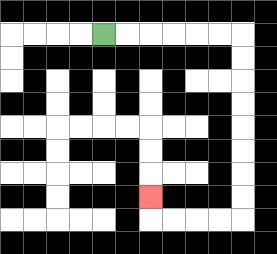{'start': '[4, 1]', 'end': '[6, 8]', 'path_directions': 'R,R,R,R,R,R,D,D,D,D,D,D,D,D,L,L,L,L,U', 'path_coordinates': '[[4, 1], [5, 1], [6, 1], [7, 1], [8, 1], [9, 1], [10, 1], [10, 2], [10, 3], [10, 4], [10, 5], [10, 6], [10, 7], [10, 8], [10, 9], [9, 9], [8, 9], [7, 9], [6, 9], [6, 8]]'}